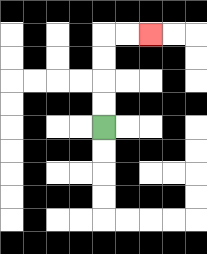{'start': '[4, 5]', 'end': '[6, 1]', 'path_directions': 'U,U,U,U,R,R', 'path_coordinates': '[[4, 5], [4, 4], [4, 3], [4, 2], [4, 1], [5, 1], [6, 1]]'}